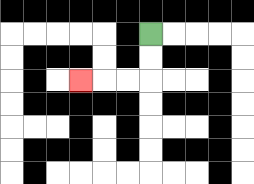{'start': '[6, 1]', 'end': '[3, 3]', 'path_directions': 'D,D,L,L,L', 'path_coordinates': '[[6, 1], [6, 2], [6, 3], [5, 3], [4, 3], [3, 3]]'}